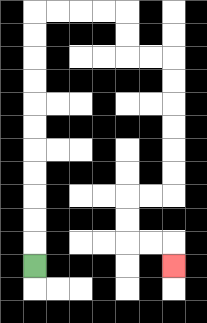{'start': '[1, 11]', 'end': '[7, 11]', 'path_directions': 'U,U,U,U,U,U,U,U,U,U,U,R,R,R,R,D,D,R,R,D,D,D,D,D,D,L,L,D,D,R,R,D', 'path_coordinates': '[[1, 11], [1, 10], [1, 9], [1, 8], [1, 7], [1, 6], [1, 5], [1, 4], [1, 3], [1, 2], [1, 1], [1, 0], [2, 0], [3, 0], [4, 0], [5, 0], [5, 1], [5, 2], [6, 2], [7, 2], [7, 3], [7, 4], [7, 5], [7, 6], [7, 7], [7, 8], [6, 8], [5, 8], [5, 9], [5, 10], [6, 10], [7, 10], [7, 11]]'}